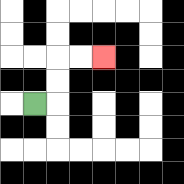{'start': '[1, 4]', 'end': '[4, 2]', 'path_directions': 'R,U,U,R,R', 'path_coordinates': '[[1, 4], [2, 4], [2, 3], [2, 2], [3, 2], [4, 2]]'}